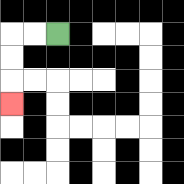{'start': '[2, 1]', 'end': '[0, 4]', 'path_directions': 'L,L,D,D,D', 'path_coordinates': '[[2, 1], [1, 1], [0, 1], [0, 2], [0, 3], [0, 4]]'}